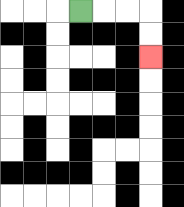{'start': '[3, 0]', 'end': '[6, 2]', 'path_directions': 'R,R,R,D,D', 'path_coordinates': '[[3, 0], [4, 0], [5, 0], [6, 0], [6, 1], [6, 2]]'}